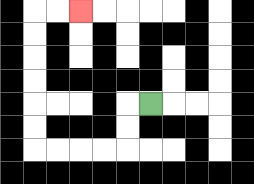{'start': '[6, 4]', 'end': '[3, 0]', 'path_directions': 'L,D,D,L,L,L,L,U,U,U,U,U,U,R,R', 'path_coordinates': '[[6, 4], [5, 4], [5, 5], [5, 6], [4, 6], [3, 6], [2, 6], [1, 6], [1, 5], [1, 4], [1, 3], [1, 2], [1, 1], [1, 0], [2, 0], [3, 0]]'}